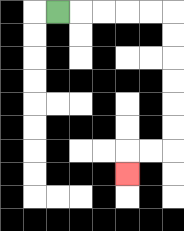{'start': '[2, 0]', 'end': '[5, 7]', 'path_directions': 'R,R,R,R,R,D,D,D,D,D,D,L,L,D', 'path_coordinates': '[[2, 0], [3, 0], [4, 0], [5, 0], [6, 0], [7, 0], [7, 1], [7, 2], [7, 3], [7, 4], [7, 5], [7, 6], [6, 6], [5, 6], [5, 7]]'}